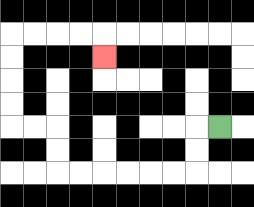{'start': '[9, 5]', 'end': '[4, 2]', 'path_directions': 'L,D,D,L,L,L,L,L,L,U,U,L,L,U,U,U,U,R,R,R,R,D', 'path_coordinates': '[[9, 5], [8, 5], [8, 6], [8, 7], [7, 7], [6, 7], [5, 7], [4, 7], [3, 7], [2, 7], [2, 6], [2, 5], [1, 5], [0, 5], [0, 4], [0, 3], [0, 2], [0, 1], [1, 1], [2, 1], [3, 1], [4, 1], [4, 2]]'}